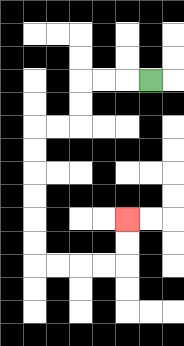{'start': '[6, 3]', 'end': '[5, 9]', 'path_directions': 'L,L,L,D,D,L,L,D,D,D,D,D,D,R,R,R,R,U,U', 'path_coordinates': '[[6, 3], [5, 3], [4, 3], [3, 3], [3, 4], [3, 5], [2, 5], [1, 5], [1, 6], [1, 7], [1, 8], [1, 9], [1, 10], [1, 11], [2, 11], [3, 11], [4, 11], [5, 11], [5, 10], [5, 9]]'}